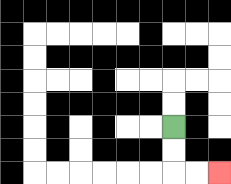{'start': '[7, 5]', 'end': '[9, 7]', 'path_directions': 'D,D,R,R', 'path_coordinates': '[[7, 5], [7, 6], [7, 7], [8, 7], [9, 7]]'}